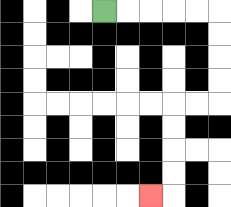{'start': '[4, 0]', 'end': '[6, 8]', 'path_directions': 'R,R,R,R,R,D,D,D,D,L,L,D,D,D,D,L', 'path_coordinates': '[[4, 0], [5, 0], [6, 0], [7, 0], [8, 0], [9, 0], [9, 1], [9, 2], [9, 3], [9, 4], [8, 4], [7, 4], [7, 5], [7, 6], [7, 7], [7, 8], [6, 8]]'}